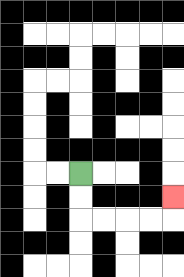{'start': '[3, 7]', 'end': '[7, 8]', 'path_directions': 'D,D,R,R,R,R,U', 'path_coordinates': '[[3, 7], [3, 8], [3, 9], [4, 9], [5, 9], [6, 9], [7, 9], [7, 8]]'}